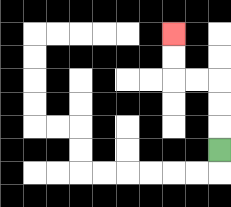{'start': '[9, 6]', 'end': '[7, 1]', 'path_directions': 'U,U,U,L,L,U,U', 'path_coordinates': '[[9, 6], [9, 5], [9, 4], [9, 3], [8, 3], [7, 3], [7, 2], [7, 1]]'}